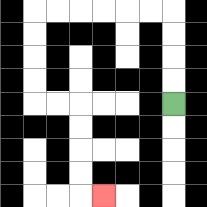{'start': '[7, 4]', 'end': '[4, 8]', 'path_directions': 'U,U,U,U,L,L,L,L,L,L,D,D,D,D,R,R,D,D,D,D,R', 'path_coordinates': '[[7, 4], [7, 3], [7, 2], [7, 1], [7, 0], [6, 0], [5, 0], [4, 0], [3, 0], [2, 0], [1, 0], [1, 1], [1, 2], [1, 3], [1, 4], [2, 4], [3, 4], [3, 5], [3, 6], [3, 7], [3, 8], [4, 8]]'}